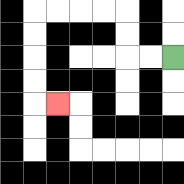{'start': '[7, 2]', 'end': '[2, 4]', 'path_directions': 'L,L,U,U,L,L,L,L,D,D,D,D,R', 'path_coordinates': '[[7, 2], [6, 2], [5, 2], [5, 1], [5, 0], [4, 0], [3, 0], [2, 0], [1, 0], [1, 1], [1, 2], [1, 3], [1, 4], [2, 4]]'}